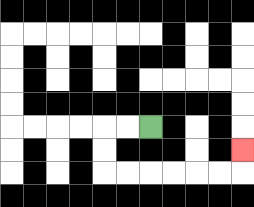{'start': '[6, 5]', 'end': '[10, 6]', 'path_directions': 'L,L,D,D,R,R,R,R,R,R,U', 'path_coordinates': '[[6, 5], [5, 5], [4, 5], [4, 6], [4, 7], [5, 7], [6, 7], [7, 7], [8, 7], [9, 7], [10, 7], [10, 6]]'}